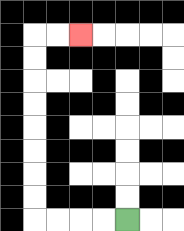{'start': '[5, 9]', 'end': '[3, 1]', 'path_directions': 'L,L,L,L,U,U,U,U,U,U,U,U,R,R', 'path_coordinates': '[[5, 9], [4, 9], [3, 9], [2, 9], [1, 9], [1, 8], [1, 7], [1, 6], [1, 5], [1, 4], [1, 3], [1, 2], [1, 1], [2, 1], [3, 1]]'}